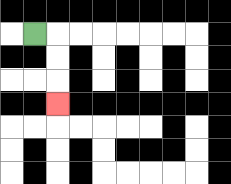{'start': '[1, 1]', 'end': '[2, 4]', 'path_directions': 'R,D,D,D', 'path_coordinates': '[[1, 1], [2, 1], [2, 2], [2, 3], [2, 4]]'}